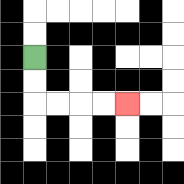{'start': '[1, 2]', 'end': '[5, 4]', 'path_directions': 'D,D,R,R,R,R', 'path_coordinates': '[[1, 2], [1, 3], [1, 4], [2, 4], [3, 4], [4, 4], [5, 4]]'}